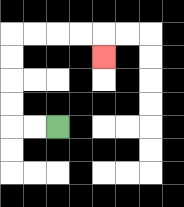{'start': '[2, 5]', 'end': '[4, 2]', 'path_directions': 'L,L,U,U,U,U,R,R,R,R,D', 'path_coordinates': '[[2, 5], [1, 5], [0, 5], [0, 4], [0, 3], [0, 2], [0, 1], [1, 1], [2, 1], [3, 1], [4, 1], [4, 2]]'}